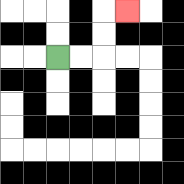{'start': '[2, 2]', 'end': '[5, 0]', 'path_directions': 'R,R,U,U,R', 'path_coordinates': '[[2, 2], [3, 2], [4, 2], [4, 1], [4, 0], [5, 0]]'}